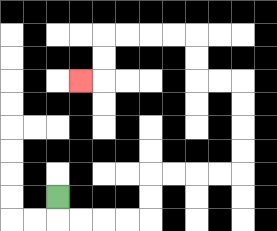{'start': '[2, 8]', 'end': '[3, 3]', 'path_directions': 'D,R,R,R,R,U,U,R,R,R,R,U,U,U,U,L,L,U,U,L,L,L,L,D,D,L', 'path_coordinates': '[[2, 8], [2, 9], [3, 9], [4, 9], [5, 9], [6, 9], [6, 8], [6, 7], [7, 7], [8, 7], [9, 7], [10, 7], [10, 6], [10, 5], [10, 4], [10, 3], [9, 3], [8, 3], [8, 2], [8, 1], [7, 1], [6, 1], [5, 1], [4, 1], [4, 2], [4, 3], [3, 3]]'}